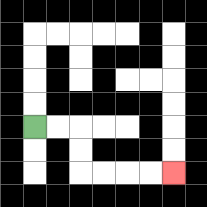{'start': '[1, 5]', 'end': '[7, 7]', 'path_directions': 'R,R,D,D,R,R,R,R', 'path_coordinates': '[[1, 5], [2, 5], [3, 5], [3, 6], [3, 7], [4, 7], [5, 7], [6, 7], [7, 7]]'}